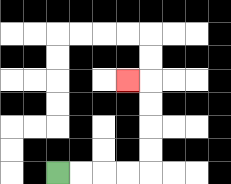{'start': '[2, 7]', 'end': '[5, 3]', 'path_directions': 'R,R,R,R,U,U,U,U,L', 'path_coordinates': '[[2, 7], [3, 7], [4, 7], [5, 7], [6, 7], [6, 6], [6, 5], [6, 4], [6, 3], [5, 3]]'}